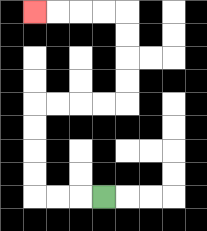{'start': '[4, 8]', 'end': '[1, 0]', 'path_directions': 'L,L,L,U,U,U,U,R,R,R,R,U,U,U,U,L,L,L,L', 'path_coordinates': '[[4, 8], [3, 8], [2, 8], [1, 8], [1, 7], [1, 6], [1, 5], [1, 4], [2, 4], [3, 4], [4, 4], [5, 4], [5, 3], [5, 2], [5, 1], [5, 0], [4, 0], [3, 0], [2, 0], [1, 0]]'}